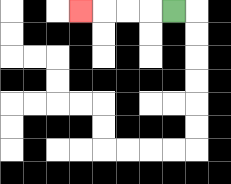{'start': '[7, 0]', 'end': '[3, 0]', 'path_directions': 'L,L,L,L', 'path_coordinates': '[[7, 0], [6, 0], [5, 0], [4, 0], [3, 0]]'}